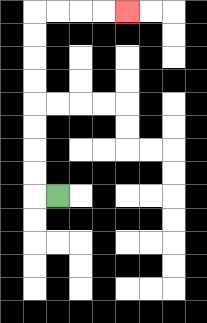{'start': '[2, 8]', 'end': '[5, 0]', 'path_directions': 'L,U,U,U,U,U,U,U,U,R,R,R,R', 'path_coordinates': '[[2, 8], [1, 8], [1, 7], [1, 6], [1, 5], [1, 4], [1, 3], [1, 2], [1, 1], [1, 0], [2, 0], [3, 0], [4, 0], [5, 0]]'}